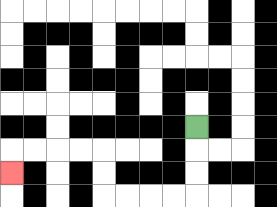{'start': '[8, 5]', 'end': '[0, 7]', 'path_directions': 'D,D,D,L,L,L,L,U,U,L,L,L,L,D', 'path_coordinates': '[[8, 5], [8, 6], [8, 7], [8, 8], [7, 8], [6, 8], [5, 8], [4, 8], [4, 7], [4, 6], [3, 6], [2, 6], [1, 6], [0, 6], [0, 7]]'}